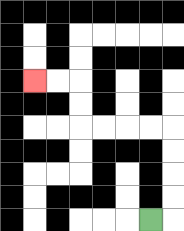{'start': '[6, 9]', 'end': '[1, 3]', 'path_directions': 'R,U,U,U,U,L,L,L,L,U,U,L,L', 'path_coordinates': '[[6, 9], [7, 9], [7, 8], [7, 7], [7, 6], [7, 5], [6, 5], [5, 5], [4, 5], [3, 5], [3, 4], [3, 3], [2, 3], [1, 3]]'}